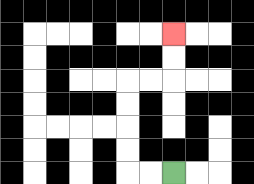{'start': '[7, 7]', 'end': '[7, 1]', 'path_directions': 'L,L,U,U,U,U,R,R,U,U', 'path_coordinates': '[[7, 7], [6, 7], [5, 7], [5, 6], [5, 5], [5, 4], [5, 3], [6, 3], [7, 3], [7, 2], [7, 1]]'}